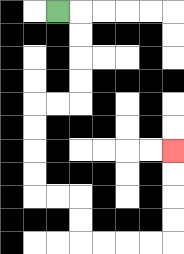{'start': '[2, 0]', 'end': '[7, 6]', 'path_directions': 'R,D,D,D,D,L,L,D,D,D,D,R,R,D,D,R,R,R,R,U,U,U,U', 'path_coordinates': '[[2, 0], [3, 0], [3, 1], [3, 2], [3, 3], [3, 4], [2, 4], [1, 4], [1, 5], [1, 6], [1, 7], [1, 8], [2, 8], [3, 8], [3, 9], [3, 10], [4, 10], [5, 10], [6, 10], [7, 10], [7, 9], [7, 8], [7, 7], [7, 6]]'}